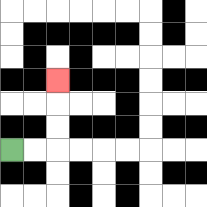{'start': '[0, 6]', 'end': '[2, 3]', 'path_directions': 'R,R,U,U,U', 'path_coordinates': '[[0, 6], [1, 6], [2, 6], [2, 5], [2, 4], [2, 3]]'}